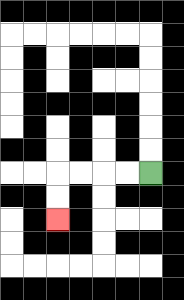{'start': '[6, 7]', 'end': '[2, 9]', 'path_directions': 'L,L,L,L,D,D', 'path_coordinates': '[[6, 7], [5, 7], [4, 7], [3, 7], [2, 7], [2, 8], [2, 9]]'}